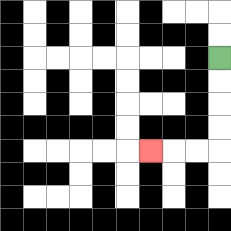{'start': '[9, 2]', 'end': '[6, 6]', 'path_directions': 'D,D,D,D,L,L,L', 'path_coordinates': '[[9, 2], [9, 3], [9, 4], [9, 5], [9, 6], [8, 6], [7, 6], [6, 6]]'}